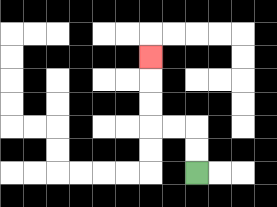{'start': '[8, 7]', 'end': '[6, 2]', 'path_directions': 'U,U,L,L,U,U,U', 'path_coordinates': '[[8, 7], [8, 6], [8, 5], [7, 5], [6, 5], [6, 4], [6, 3], [6, 2]]'}